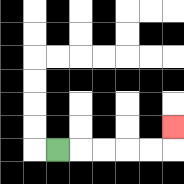{'start': '[2, 6]', 'end': '[7, 5]', 'path_directions': 'R,R,R,R,R,U', 'path_coordinates': '[[2, 6], [3, 6], [4, 6], [5, 6], [6, 6], [7, 6], [7, 5]]'}